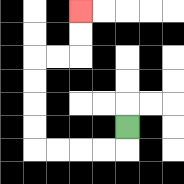{'start': '[5, 5]', 'end': '[3, 0]', 'path_directions': 'D,L,L,L,L,U,U,U,U,R,R,U,U', 'path_coordinates': '[[5, 5], [5, 6], [4, 6], [3, 6], [2, 6], [1, 6], [1, 5], [1, 4], [1, 3], [1, 2], [2, 2], [3, 2], [3, 1], [3, 0]]'}